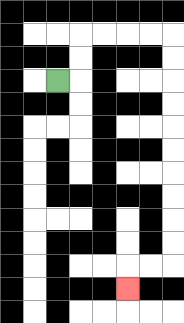{'start': '[2, 3]', 'end': '[5, 12]', 'path_directions': 'R,U,U,R,R,R,R,D,D,D,D,D,D,D,D,D,D,L,L,D', 'path_coordinates': '[[2, 3], [3, 3], [3, 2], [3, 1], [4, 1], [5, 1], [6, 1], [7, 1], [7, 2], [7, 3], [7, 4], [7, 5], [7, 6], [7, 7], [7, 8], [7, 9], [7, 10], [7, 11], [6, 11], [5, 11], [5, 12]]'}